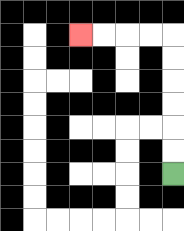{'start': '[7, 7]', 'end': '[3, 1]', 'path_directions': 'U,U,U,U,U,U,L,L,L,L', 'path_coordinates': '[[7, 7], [7, 6], [7, 5], [7, 4], [7, 3], [7, 2], [7, 1], [6, 1], [5, 1], [4, 1], [3, 1]]'}